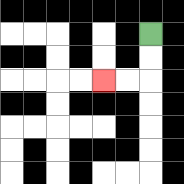{'start': '[6, 1]', 'end': '[4, 3]', 'path_directions': 'D,D,L,L', 'path_coordinates': '[[6, 1], [6, 2], [6, 3], [5, 3], [4, 3]]'}